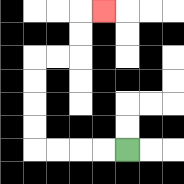{'start': '[5, 6]', 'end': '[4, 0]', 'path_directions': 'L,L,L,L,U,U,U,U,R,R,U,U,R', 'path_coordinates': '[[5, 6], [4, 6], [3, 6], [2, 6], [1, 6], [1, 5], [1, 4], [1, 3], [1, 2], [2, 2], [3, 2], [3, 1], [3, 0], [4, 0]]'}